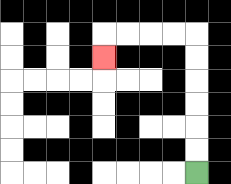{'start': '[8, 7]', 'end': '[4, 2]', 'path_directions': 'U,U,U,U,U,U,L,L,L,L,D', 'path_coordinates': '[[8, 7], [8, 6], [8, 5], [8, 4], [8, 3], [8, 2], [8, 1], [7, 1], [6, 1], [5, 1], [4, 1], [4, 2]]'}